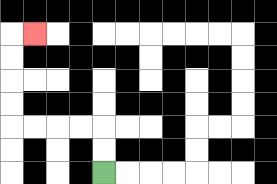{'start': '[4, 7]', 'end': '[1, 1]', 'path_directions': 'U,U,L,L,L,L,U,U,U,U,R', 'path_coordinates': '[[4, 7], [4, 6], [4, 5], [3, 5], [2, 5], [1, 5], [0, 5], [0, 4], [0, 3], [0, 2], [0, 1], [1, 1]]'}